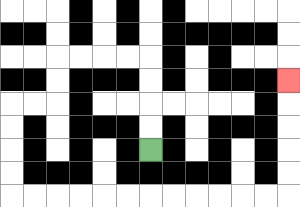{'start': '[6, 6]', 'end': '[12, 3]', 'path_directions': 'U,U,U,U,L,L,L,L,D,D,L,L,D,D,D,D,R,R,R,R,R,R,R,R,R,R,R,R,U,U,U,U,U', 'path_coordinates': '[[6, 6], [6, 5], [6, 4], [6, 3], [6, 2], [5, 2], [4, 2], [3, 2], [2, 2], [2, 3], [2, 4], [1, 4], [0, 4], [0, 5], [0, 6], [0, 7], [0, 8], [1, 8], [2, 8], [3, 8], [4, 8], [5, 8], [6, 8], [7, 8], [8, 8], [9, 8], [10, 8], [11, 8], [12, 8], [12, 7], [12, 6], [12, 5], [12, 4], [12, 3]]'}